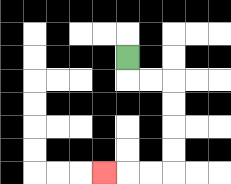{'start': '[5, 2]', 'end': '[4, 7]', 'path_directions': 'D,R,R,D,D,D,D,L,L,L', 'path_coordinates': '[[5, 2], [5, 3], [6, 3], [7, 3], [7, 4], [7, 5], [7, 6], [7, 7], [6, 7], [5, 7], [4, 7]]'}